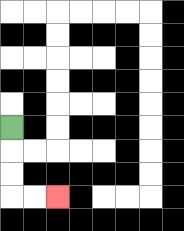{'start': '[0, 5]', 'end': '[2, 8]', 'path_directions': 'D,D,D,R,R', 'path_coordinates': '[[0, 5], [0, 6], [0, 7], [0, 8], [1, 8], [2, 8]]'}